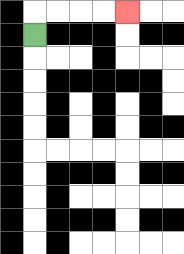{'start': '[1, 1]', 'end': '[5, 0]', 'path_directions': 'U,R,R,R,R', 'path_coordinates': '[[1, 1], [1, 0], [2, 0], [3, 0], [4, 0], [5, 0]]'}